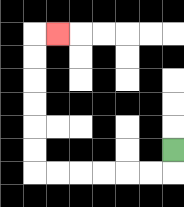{'start': '[7, 6]', 'end': '[2, 1]', 'path_directions': 'D,L,L,L,L,L,L,U,U,U,U,U,U,R', 'path_coordinates': '[[7, 6], [7, 7], [6, 7], [5, 7], [4, 7], [3, 7], [2, 7], [1, 7], [1, 6], [1, 5], [1, 4], [1, 3], [1, 2], [1, 1], [2, 1]]'}